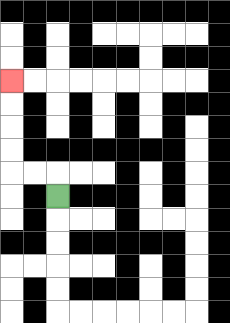{'start': '[2, 8]', 'end': '[0, 3]', 'path_directions': 'U,L,L,U,U,U,U', 'path_coordinates': '[[2, 8], [2, 7], [1, 7], [0, 7], [0, 6], [0, 5], [0, 4], [0, 3]]'}